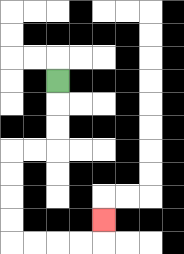{'start': '[2, 3]', 'end': '[4, 9]', 'path_directions': 'D,D,D,L,L,D,D,D,D,R,R,R,R,U', 'path_coordinates': '[[2, 3], [2, 4], [2, 5], [2, 6], [1, 6], [0, 6], [0, 7], [0, 8], [0, 9], [0, 10], [1, 10], [2, 10], [3, 10], [4, 10], [4, 9]]'}